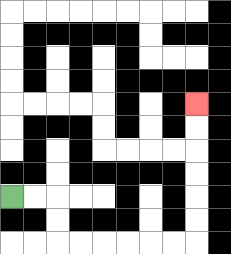{'start': '[0, 8]', 'end': '[8, 4]', 'path_directions': 'R,R,D,D,R,R,R,R,R,R,U,U,U,U,U,U', 'path_coordinates': '[[0, 8], [1, 8], [2, 8], [2, 9], [2, 10], [3, 10], [4, 10], [5, 10], [6, 10], [7, 10], [8, 10], [8, 9], [8, 8], [8, 7], [8, 6], [8, 5], [8, 4]]'}